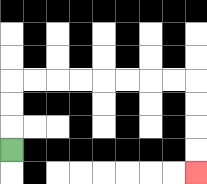{'start': '[0, 6]', 'end': '[8, 7]', 'path_directions': 'U,U,U,R,R,R,R,R,R,R,R,D,D,D,D', 'path_coordinates': '[[0, 6], [0, 5], [0, 4], [0, 3], [1, 3], [2, 3], [3, 3], [4, 3], [5, 3], [6, 3], [7, 3], [8, 3], [8, 4], [8, 5], [8, 6], [8, 7]]'}